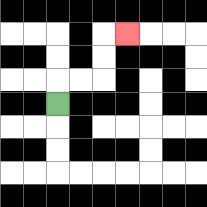{'start': '[2, 4]', 'end': '[5, 1]', 'path_directions': 'U,R,R,U,U,R', 'path_coordinates': '[[2, 4], [2, 3], [3, 3], [4, 3], [4, 2], [4, 1], [5, 1]]'}